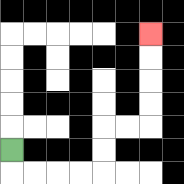{'start': '[0, 6]', 'end': '[6, 1]', 'path_directions': 'D,R,R,R,R,U,U,R,R,U,U,U,U', 'path_coordinates': '[[0, 6], [0, 7], [1, 7], [2, 7], [3, 7], [4, 7], [4, 6], [4, 5], [5, 5], [6, 5], [6, 4], [6, 3], [6, 2], [6, 1]]'}